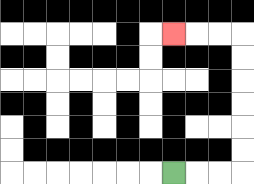{'start': '[7, 7]', 'end': '[7, 1]', 'path_directions': 'R,R,R,U,U,U,U,U,U,L,L,L', 'path_coordinates': '[[7, 7], [8, 7], [9, 7], [10, 7], [10, 6], [10, 5], [10, 4], [10, 3], [10, 2], [10, 1], [9, 1], [8, 1], [7, 1]]'}